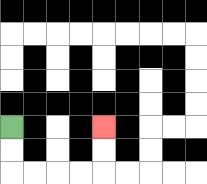{'start': '[0, 5]', 'end': '[4, 5]', 'path_directions': 'D,D,R,R,R,R,U,U', 'path_coordinates': '[[0, 5], [0, 6], [0, 7], [1, 7], [2, 7], [3, 7], [4, 7], [4, 6], [4, 5]]'}